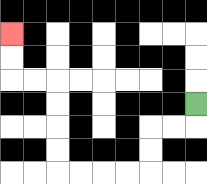{'start': '[8, 4]', 'end': '[0, 1]', 'path_directions': 'D,L,L,D,D,L,L,L,L,U,U,U,U,L,L,U,U', 'path_coordinates': '[[8, 4], [8, 5], [7, 5], [6, 5], [6, 6], [6, 7], [5, 7], [4, 7], [3, 7], [2, 7], [2, 6], [2, 5], [2, 4], [2, 3], [1, 3], [0, 3], [0, 2], [0, 1]]'}